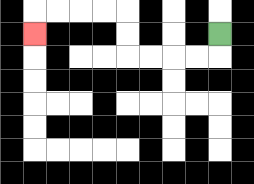{'start': '[9, 1]', 'end': '[1, 1]', 'path_directions': 'D,L,L,L,L,U,U,L,L,L,L,D', 'path_coordinates': '[[9, 1], [9, 2], [8, 2], [7, 2], [6, 2], [5, 2], [5, 1], [5, 0], [4, 0], [3, 0], [2, 0], [1, 0], [1, 1]]'}